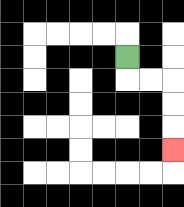{'start': '[5, 2]', 'end': '[7, 6]', 'path_directions': 'D,R,R,D,D,D', 'path_coordinates': '[[5, 2], [5, 3], [6, 3], [7, 3], [7, 4], [7, 5], [7, 6]]'}